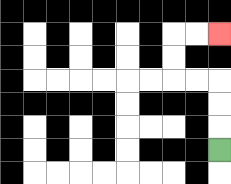{'start': '[9, 6]', 'end': '[9, 1]', 'path_directions': 'U,U,U,L,L,U,U,R,R', 'path_coordinates': '[[9, 6], [9, 5], [9, 4], [9, 3], [8, 3], [7, 3], [7, 2], [7, 1], [8, 1], [9, 1]]'}